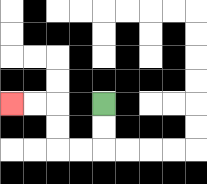{'start': '[4, 4]', 'end': '[0, 4]', 'path_directions': 'D,D,L,L,U,U,L,L', 'path_coordinates': '[[4, 4], [4, 5], [4, 6], [3, 6], [2, 6], [2, 5], [2, 4], [1, 4], [0, 4]]'}